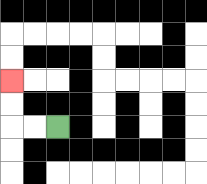{'start': '[2, 5]', 'end': '[0, 3]', 'path_directions': 'L,L,U,U', 'path_coordinates': '[[2, 5], [1, 5], [0, 5], [0, 4], [0, 3]]'}